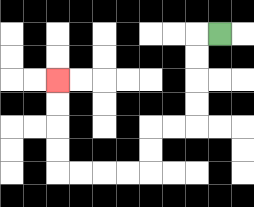{'start': '[9, 1]', 'end': '[2, 3]', 'path_directions': 'L,D,D,D,D,L,L,D,D,L,L,L,L,U,U,U,U', 'path_coordinates': '[[9, 1], [8, 1], [8, 2], [8, 3], [8, 4], [8, 5], [7, 5], [6, 5], [6, 6], [6, 7], [5, 7], [4, 7], [3, 7], [2, 7], [2, 6], [2, 5], [2, 4], [2, 3]]'}